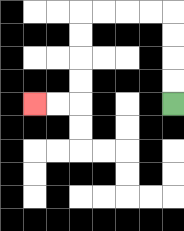{'start': '[7, 4]', 'end': '[1, 4]', 'path_directions': 'U,U,U,U,L,L,L,L,D,D,D,D,L,L', 'path_coordinates': '[[7, 4], [7, 3], [7, 2], [7, 1], [7, 0], [6, 0], [5, 0], [4, 0], [3, 0], [3, 1], [3, 2], [3, 3], [3, 4], [2, 4], [1, 4]]'}